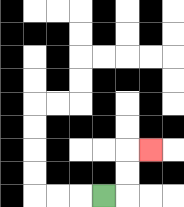{'start': '[4, 8]', 'end': '[6, 6]', 'path_directions': 'R,U,U,R', 'path_coordinates': '[[4, 8], [5, 8], [5, 7], [5, 6], [6, 6]]'}